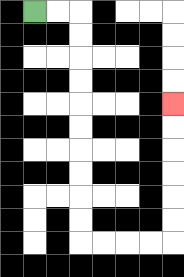{'start': '[1, 0]', 'end': '[7, 4]', 'path_directions': 'R,R,D,D,D,D,D,D,D,D,D,D,R,R,R,R,U,U,U,U,U,U', 'path_coordinates': '[[1, 0], [2, 0], [3, 0], [3, 1], [3, 2], [3, 3], [3, 4], [3, 5], [3, 6], [3, 7], [3, 8], [3, 9], [3, 10], [4, 10], [5, 10], [6, 10], [7, 10], [7, 9], [7, 8], [7, 7], [7, 6], [7, 5], [7, 4]]'}